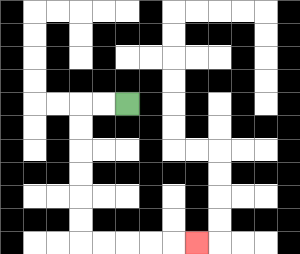{'start': '[5, 4]', 'end': '[8, 10]', 'path_directions': 'L,L,D,D,D,D,D,D,R,R,R,R,R', 'path_coordinates': '[[5, 4], [4, 4], [3, 4], [3, 5], [3, 6], [3, 7], [3, 8], [3, 9], [3, 10], [4, 10], [5, 10], [6, 10], [7, 10], [8, 10]]'}